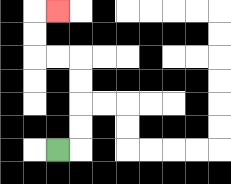{'start': '[2, 6]', 'end': '[2, 0]', 'path_directions': 'R,U,U,U,U,L,L,U,U,R', 'path_coordinates': '[[2, 6], [3, 6], [3, 5], [3, 4], [3, 3], [3, 2], [2, 2], [1, 2], [1, 1], [1, 0], [2, 0]]'}